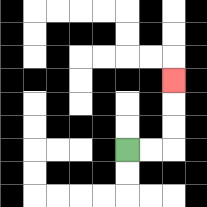{'start': '[5, 6]', 'end': '[7, 3]', 'path_directions': 'R,R,U,U,U', 'path_coordinates': '[[5, 6], [6, 6], [7, 6], [7, 5], [7, 4], [7, 3]]'}